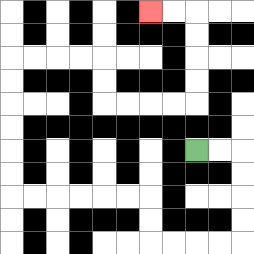{'start': '[8, 6]', 'end': '[6, 0]', 'path_directions': 'R,R,D,D,D,D,L,L,L,L,U,U,L,L,L,L,L,L,U,U,U,U,U,U,R,R,R,R,D,D,R,R,R,R,U,U,U,U,L,L', 'path_coordinates': '[[8, 6], [9, 6], [10, 6], [10, 7], [10, 8], [10, 9], [10, 10], [9, 10], [8, 10], [7, 10], [6, 10], [6, 9], [6, 8], [5, 8], [4, 8], [3, 8], [2, 8], [1, 8], [0, 8], [0, 7], [0, 6], [0, 5], [0, 4], [0, 3], [0, 2], [1, 2], [2, 2], [3, 2], [4, 2], [4, 3], [4, 4], [5, 4], [6, 4], [7, 4], [8, 4], [8, 3], [8, 2], [8, 1], [8, 0], [7, 0], [6, 0]]'}